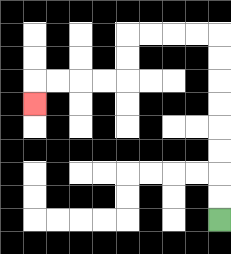{'start': '[9, 9]', 'end': '[1, 4]', 'path_directions': 'U,U,U,U,U,U,U,U,L,L,L,L,D,D,L,L,L,L,D', 'path_coordinates': '[[9, 9], [9, 8], [9, 7], [9, 6], [9, 5], [9, 4], [9, 3], [9, 2], [9, 1], [8, 1], [7, 1], [6, 1], [5, 1], [5, 2], [5, 3], [4, 3], [3, 3], [2, 3], [1, 3], [1, 4]]'}